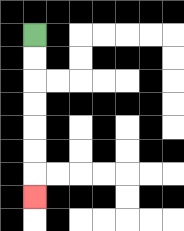{'start': '[1, 1]', 'end': '[1, 8]', 'path_directions': 'D,D,D,D,D,D,D', 'path_coordinates': '[[1, 1], [1, 2], [1, 3], [1, 4], [1, 5], [1, 6], [1, 7], [1, 8]]'}